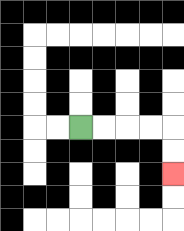{'start': '[3, 5]', 'end': '[7, 7]', 'path_directions': 'R,R,R,R,D,D', 'path_coordinates': '[[3, 5], [4, 5], [5, 5], [6, 5], [7, 5], [7, 6], [7, 7]]'}